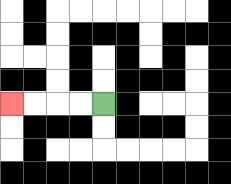{'start': '[4, 4]', 'end': '[0, 4]', 'path_directions': 'L,L,L,L', 'path_coordinates': '[[4, 4], [3, 4], [2, 4], [1, 4], [0, 4]]'}